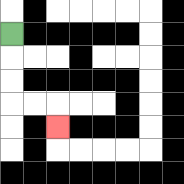{'start': '[0, 1]', 'end': '[2, 5]', 'path_directions': 'D,D,D,R,R,D', 'path_coordinates': '[[0, 1], [0, 2], [0, 3], [0, 4], [1, 4], [2, 4], [2, 5]]'}